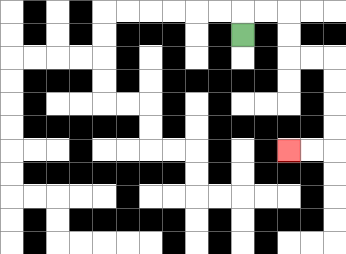{'start': '[10, 1]', 'end': '[12, 6]', 'path_directions': 'U,R,R,D,D,R,R,D,D,D,D,L,L', 'path_coordinates': '[[10, 1], [10, 0], [11, 0], [12, 0], [12, 1], [12, 2], [13, 2], [14, 2], [14, 3], [14, 4], [14, 5], [14, 6], [13, 6], [12, 6]]'}